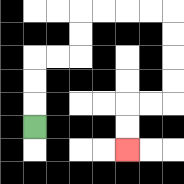{'start': '[1, 5]', 'end': '[5, 6]', 'path_directions': 'U,U,U,R,R,U,U,R,R,R,R,D,D,D,D,L,L,D,D', 'path_coordinates': '[[1, 5], [1, 4], [1, 3], [1, 2], [2, 2], [3, 2], [3, 1], [3, 0], [4, 0], [5, 0], [6, 0], [7, 0], [7, 1], [7, 2], [7, 3], [7, 4], [6, 4], [5, 4], [5, 5], [5, 6]]'}